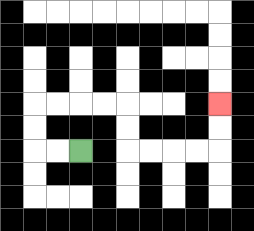{'start': '[3, 6]', 'end': '[9, 4]', 'path_directions': 'L,L,U,U,R,R,R,R,D,D,R,R,R,R,U,U', 'path_coordinates': '[[3, 6], [2, 6], [1, 6], [1, 5], [1, 4], [2, 4], [3, 4], [4, 4], [5, 4], [5, 5], [5, 6], [6, 6], [7, 6], [8, 6], [9, 6], [9, 5], [9, 4]]'}